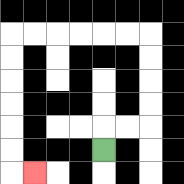{'start': '[4, 6]', 'end': '[1, 7]', 'path_directions': 'U,R,R,U,U,U,U,L,L,L,L,L,L,D,D,D,D,D,D,R', 'path_coordinates': '[[4, 6], [4, 5], [5, 5], [6, 5], [6, 4], [6, 3], [6, 2], [6, 1], [5, 1], [4, 1], [3, 1], [2, 1], [1, 1], [0, 1], [0, 2], [0, 3], [0, 4], [0, 5], [0, 6], [0, 7], [1, 7]]'}